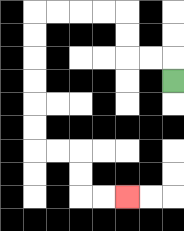{'start': '[7, 3]', 'end': '[5, 8]', 'path_directions': 'U,L,L,U,U,L,L,L,L,D,D,D,D,D,D,R,R,D,D,R,R', 'path_coordinates': '[[7, 3], [7, 2], [6, 2], [5, 2], [5, 1], [5, 0], [4, 0], [3, 0], [2, 0], [1, 0], [1, 1], [1, 2], [1, 3], [1, 4], [1, 5], [1, 6], [2, 6], [3, 6], [3, 7], [3, 8], [4, 8], [5, 8]]'}